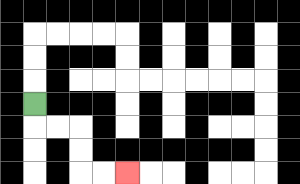{'start': '[1, 4]', 'end': '[5, 7]', 'path_directions': 'D,R,R,D,D,R,R', 'path_coordinates': '[[1, 4], [1, 5], [2, 5], [3, 5], [3, 6], [3, 7], [4, 7], [5, 7]]'}